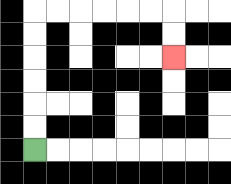{'start': '[1, 6]', 'end': '[7, 2]', 'path_directions': 'U,U,U,U,U,U,R,R,R,R,R,R,D,D', 'path_coordinates': '[[1, 6], [1, 5], [1, 4], [1, 3], [1, 2], [1, 1], [1, 0], [2, 0], [3, 0], [4, 0], [5, 0], [6, 0], [7, 0], [7, 1], [7, 2]]'}